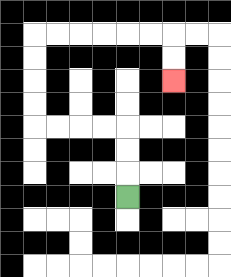{'start': '[5, 8]', 'end': '[7, 3]', 'path_directions': 'U,U,U,L,L,L,L,U,U,U,U,R,R,R,R,R,R,D,D', 'path_coordinates': '[[5, 8], [5, 7], [5, 6], [5, 5], [4, 5], [3, 5], [2, 5], [1, 5], [1, 4], [1, 3], [1, 2], [1, 1], [2, 1], [3, 1], [4, 1], [5, 1], [6, 1], [7, 1], [7, 2], [7, 3]]'}